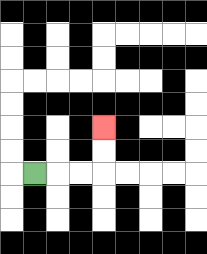{'start': '[1, 7]', 'end': '[4, 5]', 'path_directions': 'R,R,R,U,U', 'path_coordinates': '[[1, 7], [2, 7], [3, 7], [4, 7], [4, 6], [4, 5]]'}